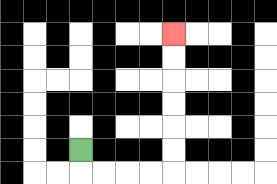{'start': '[3, 6]', 'end': '[7, 1]', 'path_directions': 'D,R,R,R,R,U,U,U,U,U,U', 'path_coordinates': '[[3, 6], [3, 7], [4, 7], [5, 7], [6, 7], [7, 7], [7, 6], [7, 5], [7, 4], [7, 3], [7, 2], [7, 1]]'}